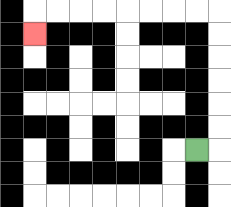{'start': '[8, 6]', 'end': '[1, 1]', 'path_directions': 'R,U,U,U,U,U,U,L,L,L,L,L,L,L,L,D', 'path_coordinates': '[[8, 6], [9, 6], [9, 5], [9, 4], [9, 3], [9, 2], [9, 1], [9, 0], [8, 0], [7, 0], [6, 0], [5, 0], [4, 0], [3, 0], [2, 0], [1, 0], [1, 1]]'}